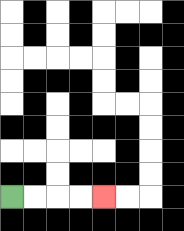{'start': '[0, 8]', 'end': '[4, 8]', 'path_directions': 'R,R,R,R', 'path_coordinates': '[[0, 8], [1, 8], [2, 8], [3, 8], [4, 8]]'}